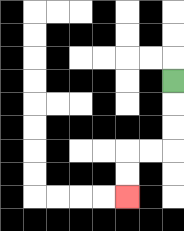{'start': '[7, 3]', 'end': '[5, 8]', 'path_directions': 'D,D,D,L,L,D,D', 'path_coordinates': '[[7, 3], [7, 4], [7, 5], [7, 6], [6, 6], [5, 6], [5, 7], [5, 8]]'}